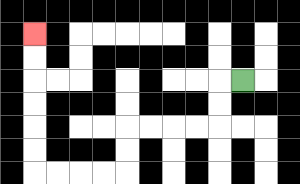{'start': '[10, 3]', 'end': '[1, 1]', 'path_directions': 'L,D,D,L,L,L,L,D,D,L,L,L,L,U,U,U,U,U,U', 'path_coordinates': '[[10, 3], [9, 3], [9, 4], [9, 5], [8, 5], [7, 5], [6, 5], [5, 5], [5, 6], [5, 7], [4, 7], [3, 7], [2, 7], [1, 7], [1, 6], [1, 5], [1, 4], [1, 3], [1, 2], [1, 1]]'}